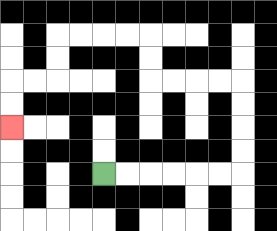{'start': '[4, 7]', 'end': '[0, 5]', 'path_directions': 'R,R,R,R,R,R,U,U,U,U,L,L,L,L,U,U,L,L,L,L,D,D,L,L,D,D', 'path_coordinates': '[[4, 7], [5, 7], [6, 7], [7, 7], [8, 7], [9, 7], [10, 7], [10, 6], [10, 5], [10, 4], [10, 3], [9, 3], [8, 3], [7, 3], [6, 3], [6, 2], [6, 1], [5, 1], [4, 1], [3, 1], [2, 1], [2, 2], [2, 3], [1, 3], [0, 3], [0, 4], [0, 5]]'}